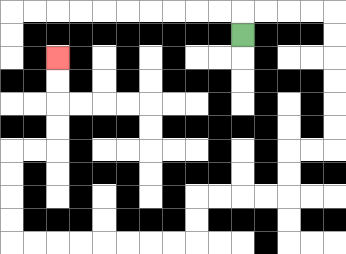{'start': '[10, 1]', 'end': '[2, 2]', 'path_directions': 'U,R,R,R,R,D,D,D,D,D,D,L,L,D,D,L,L,L,L,D,D,L,L,L,L,L,L,L,L,U,U,U,U,R,R,U,U,U,U', 'path_coordinates': '[[10, 1], [10, 0], [11, 0], [12, 0], [13, 0], [14, 0], [14, 1], [14, 2], [14, 3], [14, 4], [14, 5], [14, 6], [13, 6], [12, 6], [12, 7], [12, 8], [11, 8], [10, 8], [9, 8], [8, 8], [8, 9], [8, 10], [7, 10], [6, 10], [5, 10], [4, 10], [3, 10], [2, 10], [1, 10], [0, 10], [0, 9], [0, 8], [0, 7], [0, 6], [1, 6], [2, 6], [2, 5], [2, 4], [2, 3], [2, 2]]'}